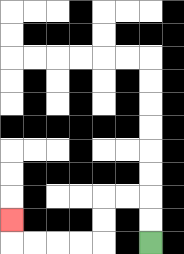{'start': '[6, 10]', 'end': '[0, 9]', 'path_directions': 'U,U,L,L,D,D,L,L,L,L,U', 'path_coordinates': '[[6, 10], [6, 9], [6, 8], [5, 8], [4, 8], [4, 9], [4, 10], [3, 10], [2, 10], [1, 10], [0, 10], [0, 9]]'}